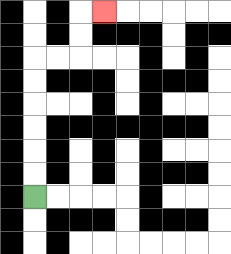{'start': '[1, 8]', 'end': '[4, 0]', 'path_directions': 'U,U,U,U,U,U,R,R,U,U,R', 'path_coordinates': '[[1, 8], [1, 7], [1, 6], [1, 5], [1, 4], [1, 3], [1, 2], [2, 2], [3, 2], [3, 1], [3, 0], [4, 0]]'}